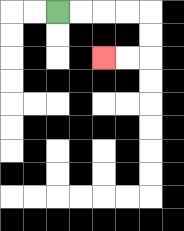{'start': '[2, 0]', 'end': '[4, 2]', 'path_directions': 'R,R,R,R,D,D,L,L', 'path_coordinates': '[[2, 0], [3, 0], [4, 0], [5, 0], [6, 0], [6, 1], [6, 2], [5, 2], [4, 2]]'}